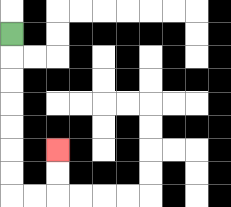{'start': '[0, 1]', 'end': '[2, 6]', 'path_directions': 'D,D,D,D,D,D,D,R,R,U,U', 'path_coordinates': '[[0, 1], [0, 2], [0, 3], [0, 4], [0, 5], [0, 6], [0, 7], [0, 8], [1, 8], [2, 8], [2, 7], [2, 6]]'}